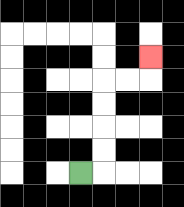{'start': '[3, 7]', 'end': '[6, 2]', 'path_directions': 'R,U,U,U,U,R,R,U', 'path_coordinates': '[[3, 7], [4, 7], [4, 6], [4, 5], [4, 4], [4, 3], [5, 3], [6, 3], [6, 2]]'}